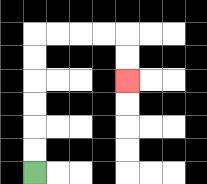{'start': '[1, 7]', 'end': '[5, 3]', 'path_directions': 'U,U,U,U,U,U,R,R,R,R,D,D', 'path_coordinates': '[[1, 7], [1, 6], [1, 5], [1, 4], [1, 3], [1, 2], [1, 1], [2, 1], [3, 1], [4, 1], [5, 1], [5, 2], [5, 3]]'}